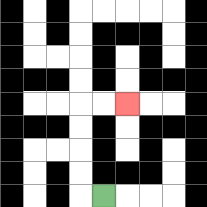{'start': '[4, 8]', 'end': '[5, 4]', 'path_directions': 'L,U,U,U,U,R,R', 'path_coordinates': '[[4, 8], [3, 8], [3, 7], [3, 6], [3, 5], [3, 4], [4, 4], [5, 4]]'}